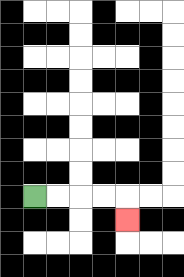{'start': '[1, 8]', 'end': '[5, 9]', 'path_directions': 'R,R,R,R,D', 'path_coordinates': '[[1, 8], [2, 8], [3, 8], [4, 8], [5, 8], [5, 9]]'}